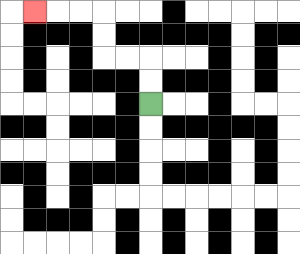{'start': '[6, 4]', 'end': '[1, 0]', 'path_directions': 'U,U,L,L,U,U,L,L,L', 'path_coordinates': '[[6, 4], [6, 3], [6, 2], [5, 2], [4, 2], [4, 1], [4, 0], [3, 0], [2, 0], [1, 0]]'}